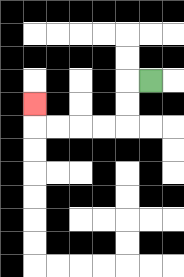{'start': '[6, 3]', 'end': '[1, 4]', 'path_directions': 'L,D,D,L,L,L,L,U', 'path_coordinates': '[[6, 3], [5, 3], [5, 4], [5, 5], [4, 5], [3, 5], [2, 5], [1, 5], [1, 4]]'}